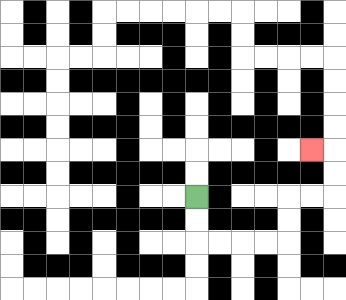{'start': '[8, 8]', 'end': '[13, 6]', 'path_directions': 'D,D,R,R,R,R,U,U,R,R,U,U,L', 'path_coordinates': '[[8, 8], [8, 9], [8, 10], [9, 10], [10, 10], [11, 10], [12, 10], [12, 9], [12, 8], [13, 8], [14, 8], [14, 7], [14, 6], [13, 6]]'}